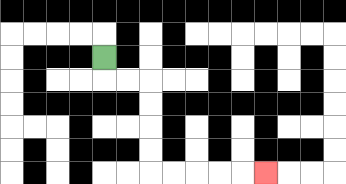{'start': '[4, 2]', 'end': '[11, 7]', 'path_directions': 'D,R,R,D,D,D,D,R,R,R,R,R', 'path_coordinates': '[[4, 2], [4, 3], [5, 3], [6, 3], [6, 4], [6, 5], [6, 6], [6, 7], [7, 7], [8, 7], [9, 7], [10, 7], [11, 7]]'}